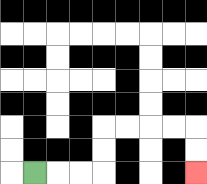{'start': '[1, 7]', 'end': '[8, 7]', 'path_directions': 'R,R,R,U,U,R,R,R,R,D,D', 'path_coordinates': '[[1, 7], [2, 7], [3, 7], [4, 7], [4, 6], [4, 5], [5, 5], [6, 5], [7, 5], [8, 5], [8, 6], [8, 7]]'}